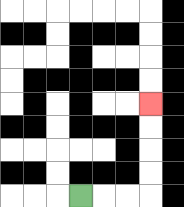{'start': '[3, 8]', 'end': '[6, 4]', 'path_directions': 'R,R,R,U,U,U,U', 'path_coordinates': '[[3, 8], [4, 8], [5, 8], [6, 8], [6, 7], [6, 6], [6, 5], [6, 4]]'}